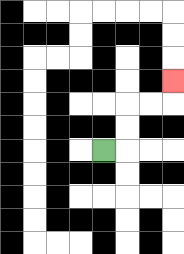{'start': '[4, 6]', 'end': '[7, 3]', 'path_directions': 'R,U,U,R,R,U', 'path_coordinates': '[[4, 6], [5, 6], [5, 5], [5, 4], [6, 4], [7, 4], [7, 3]]'}